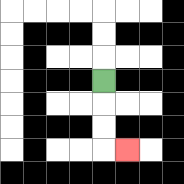{'start': '[4, 3]', 'end': '[5, 6]', 'path_directions': 'D,D,D,R', 'path_coordinates': '[[4, 3], [4, 4], [4, 5], [4, 6], [5, 6]]'}